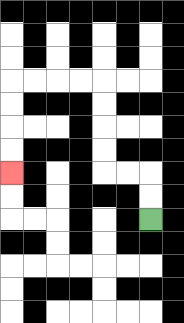{'start': '[6, 9]', 'end': '[0, 7]', 'path_directions': 'U,U,L,L,U,U,U,U,L,L,L,L,D,D,D,D', 'path_coordinates': '[[6, 9], [6, 8], [6, 7], [5, 7], [4, 7], [4, 6], [4, 5], [4, 4], [4, 3], [3, 3], [2, 3], [1, 3], [0, 3], [0, 4], [0, 5], [0, 6], [0, 7]]'}